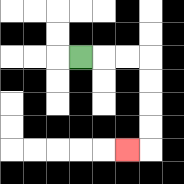{'start': '[3, 2]', 'end': '[5, 6]', 'path_directions': 'R,R,R,D,D,D,D,L', 'path_coordinates': '[[3, 2], [4, 2], [5, 2], [6, 2], [6, 3], [6, 4], [6, 5], [6, 6], [5, 6]]'}